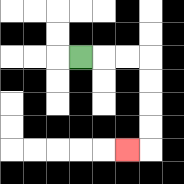{'start': '[3, 2]', 'end': '[5, 6]', 'path_directions': 'R,R,R,D,D,D,D,L', 'path_coordinates': '[[3, 2], [4, 2], [5, 2], [6, 2], [6, 3], [6, 4], [6, 5], [6, 6], [5, 6]]'}